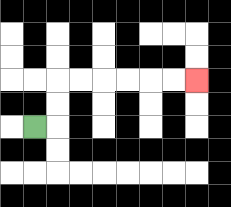{'start': '[1, 5]', 'end': '[8, 3]', 'path_directions': 'R,U,U,R,R,R,R,R,R', 'path_coordinates': '[[1, 5], [2, 5], [2, 4], [2, 3], [3, 3], [4, 3], [5, 3], [6, 3], [7, 3], [8, 3]]'}